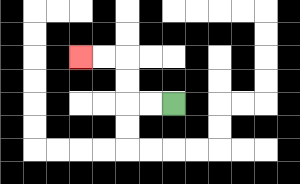{'start': '[7, 4]', 'end': '[3, 2]', 'path_directions': 'L,L,U,U,L,L', 'path_coordinates': '[[7, 4], [6, 4], [5, 4], [5, 3], [5, 2], [4, 2], [3, 2]]'}